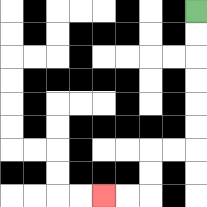{'start': '[8, 0]', 'end': '[4, 8]', 'path_directions': 'D,D,D,D,D,D,L,L,D,D,L,L', 'path_coordinates': '[[8, 0], [8, 1], [8, 2], [8, 3], [8, 4], [8, 5], [8, 6], [7, 6], [6, 6], [6, 7], [6, 8], [5, 8], [4, 8]]'}